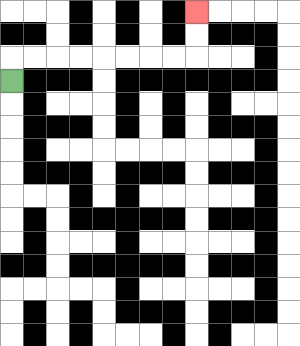{'start': '[0, 3]', 'end': '[8, 0]', 'path_directions': 'U,R,R,R,R,R,R,R,R,U,U', 'path_coordinates': '[[0, 3], [0, 2], [1, 2], [2, 2], [3, 2], [4, 2], [5, 2], [6, 2], [7, 2], [8, 2], [8, 1], [8, 0]]'}